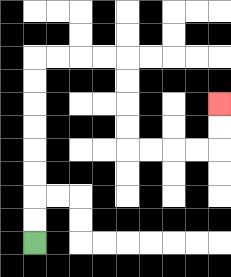{'start': '[1, 10]', 'end': '[9, 4]', 'path_directions': 'U,U,U,U,U,U,U,U,R,R,R,R,D,D,D,D,R,R,R,R,U,U', 'path_coordinates': '[[1, 10], [1, 9], [1, 8], [1, 7], [1, 6], [1, 5], [1, 4], [1, 3], [1, 2], [2, 2], [3, 2], [4, 2], [5, 2], [5, 3], [5, 4], [5, 5], [5, 6], [6, 6], [7, 6], [8, 6], [9, 6], [9, 5], [9, 4]]'}